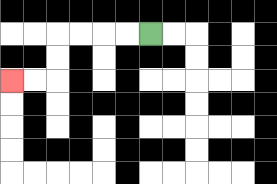{'start': '[6, 1]', 'end': '[0, 3]', 'path_directions': 'L,L,L,L,D,D,L,L', 'path_coordinates': '[[6, 1], [5, 1], [4, 1], [3, 1], [2, 1], [2, 2], [2, 3], [1, 3], [0, 3]]'}